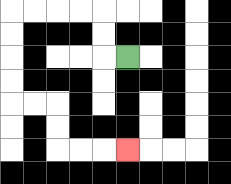{'start': '[5, 2]', 'end': '[5, 6]', 'path_directions': 'L,U,U,L,L,L,L,D,D,D,D,R,R,D,D,R,R,R', 'path_coordinates': '[[5, 2], [4, 2], [4, 1], [4, 0], [3, 0], [2, 0], [1, 0], [0, 0], [0, 1], [0, 2], [0, 3], [0, 4], [1, 4], [2, 4], [2, 5], [2, 6], [3, 6], [4, 6], [5, 6]]'}